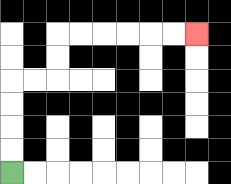{'start': '[0, 7]', 'end': '[8, 1]', 'path_directions': 'U,U,U,U,R,R,U,U,R,R,R,R,R,R', 'path_coordinates': '[[0, 7], [0, 6], [0, 5], [0, 4], [0, 3], [1, 3], [2, 3], [2, 2], [2, 1], [3, 1], [4, 1], [5, 1], [6, 1], [7, 1], [8, 1]]'}